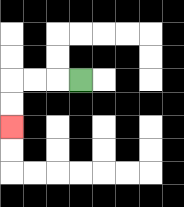{'start': '[3, 3]', 'end': '[0, 5]', 'path_directions': 'L,L,L,D,D', 'path_coordinates': '[[3, 3], [2, 3], [1, 3], [0, 3], [0, 4], [0, 5]]'}